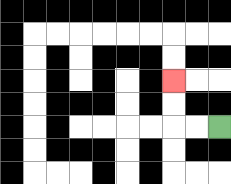{'start': '[9, 5]', 'end': '[7, 3]', 'path_directions': 'L,L,U,U', 'path_coordinates': '[[9, 5], [8, 5], [7, 5], [7, 4], [7, 3]]'}